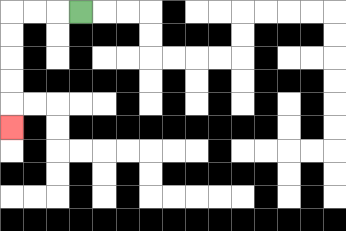{'start': '[3, 0]', 'end': '[0, 5]', 'path_directions': 'L,L,L,D,D,D,D,D', 'path_coordinates': '[[3, 0], [2, 0], [1, 0], [0, 0], [0, 1], [0, 2], [0, 3], [0, 4], [0, 5]]'}